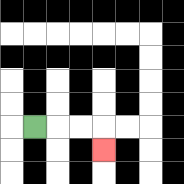{'start': '[1, 5]', 'end': '[4, 6]', 'path_directions': 'R,R,R,D', 'path_coordinates': '[[1, 5], [2, 5], [3, 5], [4, 5], [4, 6]]'}